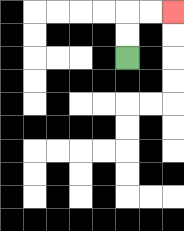{'start': '[5, 2]', 'end': '[7, 0]', 'path_directions': 'U,U,R,R', 'path_coordinates': '[[5, 2], [5, 1], [5, 0], [6, 0], [7, 0]]'}